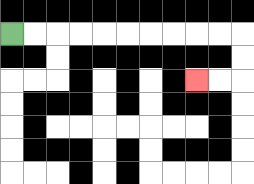{'start': '[0, 1]', 'end': '[8, 3]', 'path_directions': 'R,R,R,R,R,R,R,R,R,R,D,D,L,L', 'path_coordinates': '[[0, 1], [1, 1], [2, 1], [3, 1], [4, 1], [5, 1], [6, 1], [7, 1], [8, 1], [9, 1], [10, 1], [10, 2], [10, 3], [9, 3], [8, 3]]'}